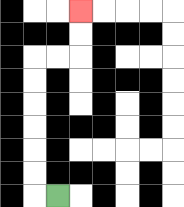{'start': '[2, 8]', 'end': '[3, 0]', 'path_directions': 'L,U,U,U,U,U,U,R,R,U,U', 'path_coordinates': '[[2, 8], [1, 8], [1, 7], [1, 6], [1, 5], [1, 4], [1, 3], [1, 2], [2, 2], [3, 2], [3, 1], [3, 0]]'}